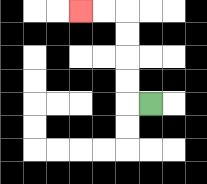{'start': '[6, 4]', 'end': '[3, 0]', 'path_directions': 'L,U,U,U,U,L,L', 'path_coordinates': '[[6, 4], [5, 4], [5, 3], [5, 2], [5, 1], [5, 0], [4, 0], [3, 0]]'}